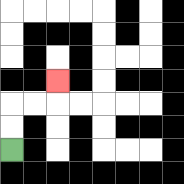{'start': '[0, 6]', 'end': '[2, 3]', 'path_directions': 'U,U,R,R,U', 'path_coordinates': '[[0, 6], [0, 5], [0, 4], [1, 4], [2, 4], [2, 3]]'}